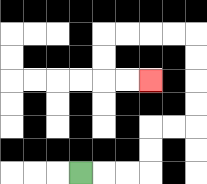{'start': '[3, 7]', 'end': '[6, 3]', 'path_directions': 'R,R,R,U,U,R,R,U,U,U,U,L,L,L,L,D,D,R,R', 'path_coordinates': '[[3, 7], [4, 7], [5, 7], [6, 7], [6, 6], [6, 5], [7, 5], [8, 5], [8, 4], [8, 3], [8, 2], [8, 1], [7, 1], [6, 1], [5, 1], [4, 1], [4, 2], [4, 3], [5, 3], [6, 3]]'}